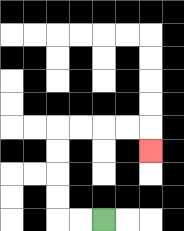{'start': '[4, 9]', 'end': '[6, 6]', 'path_directions': 'L,L,U,U,U,U,R,R,R,R,D', 'path_coordinates': '[[4, 9], [3, 9], [2, 9], [2, 8], [2, 7], [2, 6], [2, 5], [3, 5], [4, 5], [5, 5], [6, 5], [6, 6]]'}